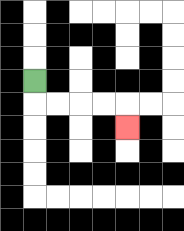{'start': '[1, 3]', 'end': '[5, 5]', 'path_directions': 'D,R,R,R,R,D', 'path_coordinates': '[[1, 3], [1, 4], [2, 4], [3, 4], [4, 4], [5, 4], [5, 5]]'}